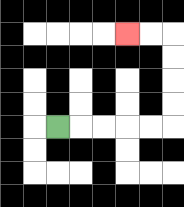{'start': '[2, 5]', 'end': '[5, 1]', 'path_directions': 'R,R,R,R,R,U,U,U,U,L,L', 'path_coordinates': '[[2, 5], [3, 5], [4, 5], [5, 5], [6, 5], [7, 5], [7, 4], [7, 3], [7, 2], [7, 1], [6, 1], [5, 1]]'}